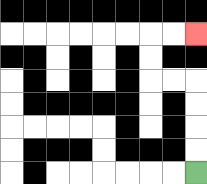{'start': '[8, 7]', 'end': '[8, 1]', 'path_directions': 'U,U,U,U,L,L,U,U,R,R', 'path_coordinates': '[[8, 7], [8, 6], [8, 5], [8, 4], [8, 3], [7, 3], [6, 3], [6, 2], [6, 1], [7, 1], [8, 1]]'}